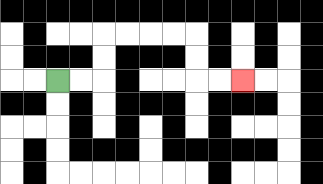{'start': '[2, 3]', 'end': '[10, 3]', 'path_directions': 'R,R,U,U,R,R,R,R,D,D,R,R', 'path_coordinates': '[[2, 3], [3, 3], [4, 3], [4, 2], [4, 1], [5, 1], [6, 1], [7, 1], [8, 1], [8, 2], [8, 3], [9, 3], [10, 3]]'}